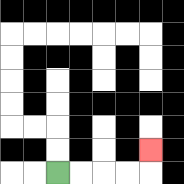{'start': '[2, 7]', 'end': '[6, 6]', 'path_directions': 'R,R,R,R,U', 'path_coordinates': '[[2, 7], [3, 7], [4, 7], [5, 7], [6, 7], [6, 6]]'}